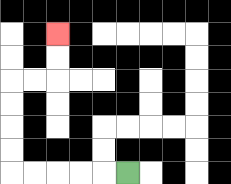{'start': '[5, 7]', 'end': '[2, 1]', 'path_directions': 'L,L,L,L,L,U,U,U,U,R,R,U,U', 'path_coordinates': '[[5, 7], [4, 7], [3, 7], [2, 7], [1, 7], [0, 7], [0, 6], [0, 5], [0, 4], [0, 3], [1, 3], [2, 3], [2, 2], [2, 1]]'}